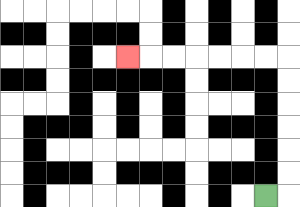{'start': '[11, 8]', 'end': '[5, 2]', 'path_directions': 'R,U,U,U,U,U,U,L,L,L,L,L,L,L', 'path_coordinates': '[[11, 8], [12, 8], [12, 7], [12, 6], [12, 5], [12, 4], [12, 3], [12, 2], [11, 2], [10, 2], [9, 2], [8, 2], [7, 2], [6, 2], [5, 2]]'}